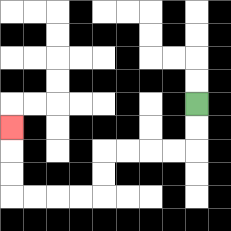{'start': '[8, 4]', 'end': '[0, 5]', 'path_directions': 'D,D,L,L,L,L,D,D,L,L,L,L,U,U,U', 'path_coordinates': '[[8, 4], [8, 5], [8, 6], [7, 6], [6, 6], [5, 6], [4, 6], [4, 7], [4, 8], [3, 8], [2, 8], [1, 8], [0, 8], [0, 7], [0, 6], [0, 5]]'}